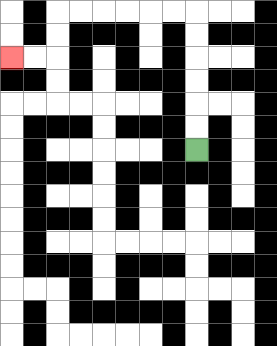{'start': '[8, 6]', 'end': '[0, 2]', 'path_directions': 'U,U,U,U,U,U,L,L,L,L,L,L,D,D,L,L', 'path_coordinates': '[[8, 6], [8, 5], [8, 4], [8, 3], [8, 2], [8, 1], [8, 0], [7, 0], [6, 0], [5, 0], [4, 0], [3, 0], [2, 0], [2, 1], [2, 2], [1, 2], [0, 2]]'}